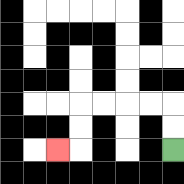{'start': '[7, 6]', 'end': '[2, 6]', 'path_directions': 'U,U,L,L,L,L,D,D,L', 'path_coordinates': '[[7, 6], [7, 5], [7, 4], [6, 4], [5, 4], [4, 4], [3, 4], [3, 5], [3, 6], [2, 6]]'}